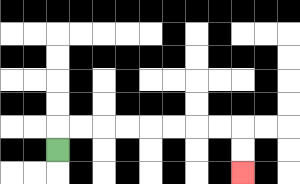{'start': '[2, 6]', 'end': '[10, 7]', 'path_directions': 'U,R,R,R,R,R,R,R,R,D,D', 'path_coordinates': '[[2, 6], [2, 5], [3, 5], [4, 5], [5, 5], [6, 5], [7, 5], [8, 5], [9, 5], [10, 5], [10, 6], [10, 7]]'}